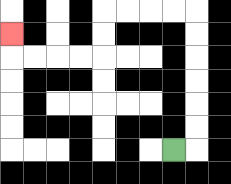{'start': '[7, 6]', 'end': '[0, 1]', 'path_directions': 'R,U,U,U,U,U,U,L,L,L,L,D,D,L,L,L,L,U', 'path_coordinates': '[[7, 6], [8, 6], [8, 5], [8, 4], [8, 3], [8, 2], [8, 1], [8, 0], [7, 0], [6, 0], [5, 0], [4, 0], [4, 1], [4, 2], [3, 2], [2, 2], [1, 2], [0, 2], [0, 1]]'}